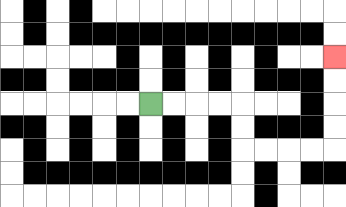{'start': '[6, 4]', 'end': '[14, 2]', 'path_directions': 'R,R,R,R,D,D,R,R,R,R,U,U,U,U', 'path_coordinates': '[[6, 4], [7, 4], [8, 4], [9, 4], [10, 4], [10, 5], [10, 6], [11, 6], [12, 6], [13, 6], [14, 6], [14, 5], [14, 4], [14, 3], [14, 2]]'}